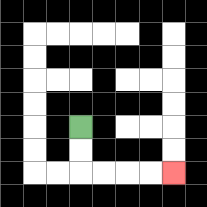{'start': '[3, 5]', 'end': '[7, 7]', 'path_directions': 'D,D,R,R,R,R', 'path_coordinates': '[[3, 5], [3, 6], [3, 7], [4, 7], [5, 7], [6, 7], [7, 7]]'}